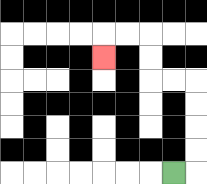{'start': '[7, 7]', 'end': '[4, 2]', 'path_directions': 'R,U,U,U,U,L,L,U,U,L,L,D', 'path_coordinates': '[[7, 7], [8, 7], [8, 6], [8, 5], [8, 4], [8, 3], [7, 3], [6, 3], [6, 2], [6, 1], [5, 1], [4, 1], [4, 2]]'}